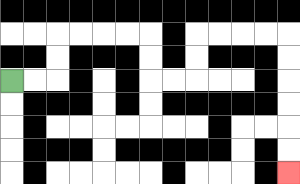{'start': '[0, 3]', 'end': '[12, 7]', 'path_directions': 'R,R,U,U,R,R,R,R,D,D,R,R,U,U,R,R,R,R,D,D,D,D,D,D', 'path_coordinates': '[[0, 3], [1, 3], [2, 3], [2, 2], [2, 1], [3, 1], [4, 1], [5, 1], [6, 1], [6, 2], [6, 3], [7, 3], [8, 3], [8, 2], [8, 1], [9, 1], [10, 1], [11, 1], [12, 1], [12, 2], [12, 3], [12, 4], [12, 5], [12, 6], [12, 7]]'}